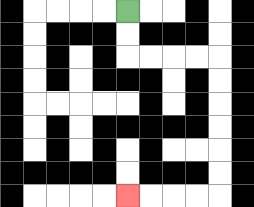{'start': '[5, 0]', 'end': '[5, 8]', 'path_directions': 'D,D,R,R,R,R,D,D,D,D,D,D,L,L,L,L', 'path_coordinates': '[[5, 0], [5, 1], [5, 2], [6, 2], [7, 2], [8, 2], [9, 2], [9, 3], [9, 4], [9, 5], [9, 6], [9, 7], [9, 8], [8, 8], [7, 8], [6, 8], [5, 8]]'}